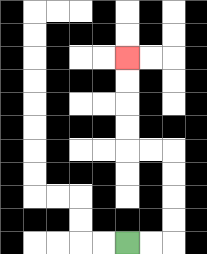{'start': '[5, 10]', 'end': '[5, 2]', 'path_directions': 'R,R,U,U,U,U,L,L,U,U,U,U', 'path_coordinates': '[[5, 10], [6, 10], [7, 10], [7, 9], [7, 8], [7, 7], [7, 6], [6, 6], [5, 6], [5, 5], [5, 4], [5, 3], [5, 2]]'}